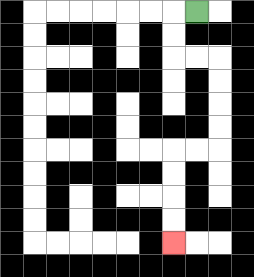{'start': '[8, 0]', 'end': '[7, 10]', 'path_directions': 'L,D,D,R,R,D,D,D,D,L,L,D,D,D,D', 'path_coordinates': '[[8, 0], [7, 0], [7, 1], [7, 2], [8, 2], [9, 2], [9, 3], [9, 4], [9, 5], [9, 6], [8, 6], [7, 6], [7, 7], [7, 8], [7, 9], [7, 10]]'}